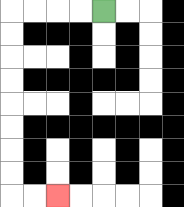{'start': '[4, 0]', 'end': '[2, 8]', 'path_directions': 'L,L,L,L,D,D,D,D,D,D,D,D,R,R', 'path_coordinates': '[[4, 0], [3, 0], [2, 0], [1, 0], [0, 0], [0, 1], [0, 2], [0, 3], [0, 4], [0, 5], [0, 6], [0, 7], [0, 8], [1, 8], [2, 8]]'}